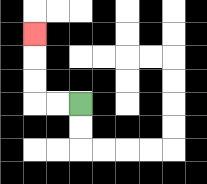{'start': '[3, 4]', 'end': '[1, 1]', 'path_directions': 'L,L,U,U,U', 'path_coordinates': '[[3, 4], [2, 4], [1, 4], [1, 3], [1, 2], [1, 1]]'}